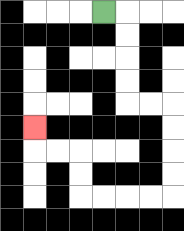{'start': '[4, 0]', 'end': '[1, 5]', 'path_directions': 'R,D,D,D,D,R,R,D,D,D,D,L,L,L,L,U,U,L,L,U', 'path_coordinates': '[[4, 0], [5, 0], [5, 1], [5, 2], [5, 3], [5, 4], [6, 4], [7, 4], [7, 5], [7, 6], [7, 7], [7, 8], [6, 8], [5, 8], [4, 8], [3, 8], [3, 7], [3, 6], [2, 6], [1, 6], [1, 5]]'}